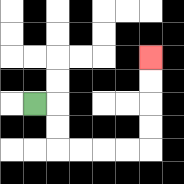{'start': '[1, 4]', 'end': '[6, 2]', 'path_directions': 'R,D,D,R,R,R,R,U,U,U,U', 'path_coordinates': '[[1, 4], [2, 4], [2, 5], [2, 6], [3, 6], [4, 6], [5, 6], [6, 6], [6, 5], [6, 4], [6, 3], [6, 2]]'}